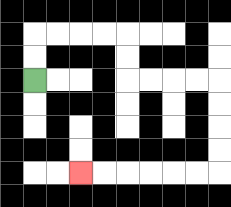{'start': '[1, 3]', 'end': '[3, 7]', 'path_directions': 'U,U,R,R,R,R,D,D,R,R,R,R,D,D,D,D,L,L,L,L,L,L', 'path_coordinates': '[[1, 3], [1, 2], [1, 1], [2, 1], [3, 1], [4, 1], [5, 1], [5, 2], [5, 3], [6, 3], [7, 3], [8, 3], [9, 3], [9, 4], [9, 5], [9, 6], [9, 7], [8, 7], [7, 7], [6, 7], [5, 7], [4, 7], [3, 7]]'}